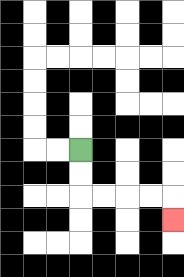{'start': '[3, 6]', 'end': '[7, 9]', 'path_directions': 'D,D,R,R,R,R,D', 'path_coordinates': '[[3, 6], [3, 7], [3, 8], [4, 8], [5, 8], [6, 8], [7, 8], [7, 9]]'}